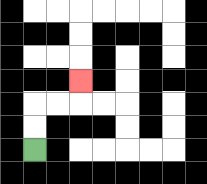{'start': '[1, 6]', 'end': '[3, 3]', 'path_directions': 'U,U,R,R,U', 'path_coordinates': '[[1, 6], [1, 5], [1, 4], [2, 4], [3, 4], [3, 3]]'}